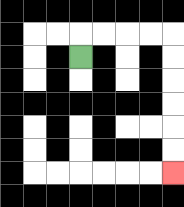{'start': '[3, 2]', 'end': '[7, 7]', 'path_directions': 'U,R,R,R,R,D,D,D,D,D,D', 'path_coordinates': '[[3, 2], [3, 1], [4, 1], [5, 1], [6, 1], [7, 1], [7, 2], [7, 3], [7, 4], [7, 5], [7, 6], [7, 7]]'}